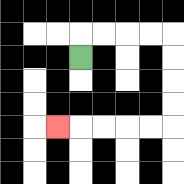{'start': '[3, 2]', 'end': '[2, 5]', 'path_directions': 'U,R,R,R,R,D,D,D,D,L,L,L,L,L', 'path_coordinates': '[[3, 2], [3, 1], [4, 1], [5, 1], [6, 1], [7, 1], [7, 2], [7, 3], [7, 4], [7, 5], [6, 5], [5, 5], [4, 5], [3, 5], [2, 5]]'}